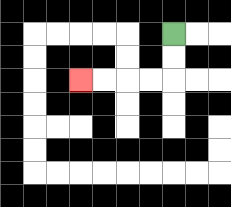{'start': '[7, 1]', 'end': '[3, 3]', 'path_directions': 'D,D,L,L,L,L', 'path_coordinates': '[[7, 1], [7, 2], [7, 3], [6, 3], [5, 3], [4, 3], [3, 3]]'}